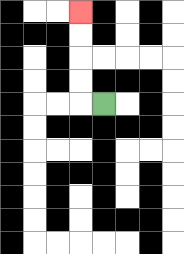{'start': '[4, 4]', 'end': '[3, 0]', 'path_directions': 'L,U,U,U,U', 'path_coordinates': '[[4, 4], [3, 4], [3, 3], [3, 2], [3, 1], [3, 0]]'}